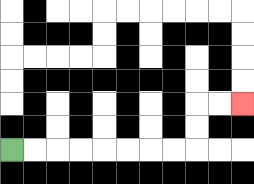{'start': '[0, 6]', 'end': '[10, 4]', 'path_directions': 'R,R,R,R,R,R,R,R,U,U,R,R', 'path_coordinates': '[[0, 6], [1, 6], [2, 6], [3, 6], [4, 6], [5, 6], [6, 6], [7, 6], [8, 6], [8, 5], [8, 4], [9, 4], [10, 4]]'}